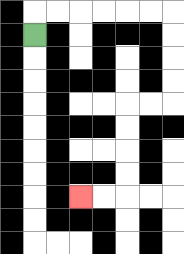{'start': '[1, 1]', 'end': '[3, 8]', 'path_directions': 'U,R,R,R,R,R,R,D,D,D,D,L,L,D,D,D,D,L,L', 'path_coordinates': '[[1, 1], [1, 0], [2, 0], [3, 0], [4, 0], [5, 0], [6, 0], [7, 0], [7, 1], [7, 2], [7, 3], [7, 4], [6, 4], [5, 4], [5, 5], [5, 6], [5, 7], [5, 8], [4, 8], [3, 8]]'}